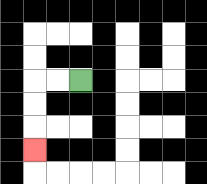{'start': '[3, 3]', 'end': '[1, 6]', 'path_directions': 'L,L,D,D,D', 'path_coordinates': '[[3, 3], [2, 3], [1, 3], [1, 4], [1, 5], [1, 6]]'}